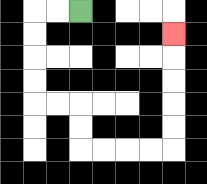{'start': '[3, 0]', 'end': '[7, 1]', 'path_directions': 'L,L,D,D,D,D,R,R,D,D,R,R,R,R,U,U,U,U,U', 'path_coordinates': '[[3, 0], [2, 0], [1, 0], [1, 1], [1, 2], [1, 3], [1, 4], [2, 4], [3, 4], [3, 5], [3, 6], [4, 6], [5, 6], [6, 6], [7, 6], [7, 5], [7, 4], [7, 3], [7, 2], [7, 1]]'}